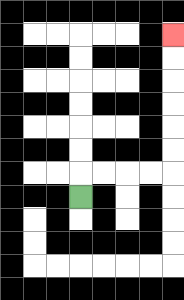{'start': '[3, 8]', 'end': '[7, 1]', 'path_directions': 'U,R,R,R,R,U,U,U,U,U,U', 'path_coordinates': '[[3, 8], [3, 7], [4, 7], [5, 7], [6, 7], [7, 7], [7, 6], [7, 5], [7, 4], [7, 3], [7, 2], [7, 1]]'}